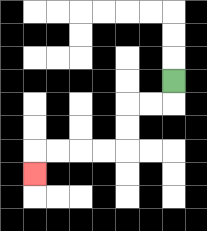{'start': '[7, 3]', 'end': '[1, 7]', 'path_directions': 'D,L,L,D,D,L,L,L,L,D', 'path_coordinates': '[[7, 3], [7, 4], [6, 4], [5, 4], [5, 5], [5, 6], [4, 6], [3, 6], [2, 6], [1, 6], [1, 7]]'}